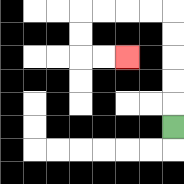{'start': '[7, 5]', 'end': '[5, 2]', 'path_directions': 'U,U,U,U,U,L,L,L,L,D,D,R,R', 'path_coordinates': '[[7, 5], [7, 4], [7, 3], [7, 2], [7, 1], [7, 0], [6, 0], [5, 0], [4, 0], [3, 0], [3, 1], [3, 2], [4, 2], [5, 2]]'}